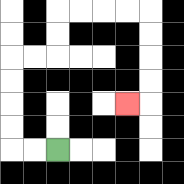{'start': '[2, 6]', 'end': '[5, 4]', 'path_directions': 'L,L,U,U,U,U,R,R,U,U,R,R,R,R,D,D,D,D,L', 'path_coordinates': '[[2, 6], [1, 6], [0, 6], [0, 5], [0, 4], [0, 3], [0, 2], [1, 2], [2, 2], [2, 1], [2, 0], [3, 0], [4, 0], [5, 0], [6, 0], [6, 1], [6, 2], [6, 3], [6, 4], [5, 4]]'}